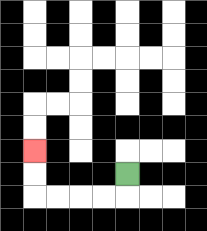{'start': '[5, 7]', 'end': '[1, 6]', 'path_directions': 'D,L,L,L,L,U,U', 'path_coordinates': '[[5, 7], [5, 8], [4, 8], [3, 8], [2, 8], [1, 8], [1, 7], [1, 6]]'}